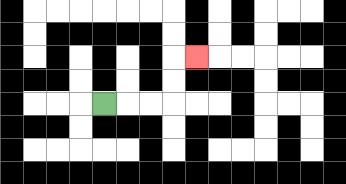{'start': '[4, 4]', 'end': '[8, 2]', 'path_directions': 'R,R,R,U,U,R', 'path_coordinates': '[[4, 4], [5, 4], [6, 4], [7, 4], [7, 3], [7, 2], [8, 2]]'}